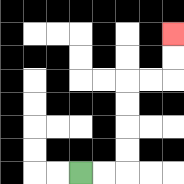{'start': '[3, 7]', 'end': '[7, 1]', 'path_directions': 'R,R,U,U,U,U,R,R,U,U', 'path_coordinates': '[[3, 7], [4, 7], [5, 7], [5, 6], [5, 5], [5, 4], [5, 3], [6, 3], [7, 3], [7, 2], [7, 1]]'}